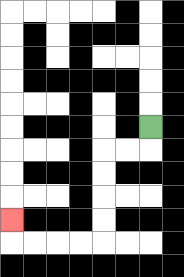{'start': '[6, 5]', 'end': '[0, 9]', 'path_directions': 'D,L,L,D,D,D,D,L,L,L,L,U', 'path_coordinates': '[[6, 5], [6, 6], [5, 6], [4, 6], [4, 7], [4, 8], [4, 9], [4, 10], [3, 10], [2, 10], [1, 10], [0, 10], [0, 9]]'}